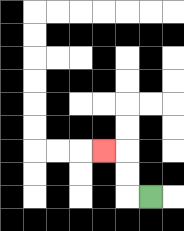{'start': '[6, 8]', 'end': '[4, 6]', 'path_directions': 'L,U,U,L', 'path_coordinates': '[[6, 8], [5, 8], [5, 7], [5, 6], [4, 6]]'}